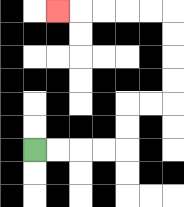{'start': '[1, 6]', 'end': '[2, 0]', 'path_directions': 'R,R,R,R,U,U,R,R,U,U,U,U,L,L,L,L,L', 'path_coordinates': '[[1, 6], [2, 6], [3, 6], [4, 6], [5, 6], [5, 5], [5, 4], [6, 4], [7, 4], [7, 3], [7, 2], [7, 1], [7, 0], [6, 0], [5, 0], [4, 0], [3, 0], [2, 0]]'}